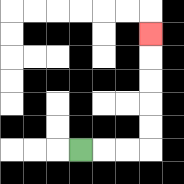{'start': '[3, 6]', 'end': '[6, 1]', 'path_directions': 'R,R,R,U,U,U,U,U', 'path_coordinates': '[[3, 6], [4, 6], [5, 6], [6, 6], [6, 5], [6, 4], [6, 3], [6, 2], [6, 1]]'}